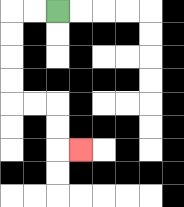{'start': '[2, 0]', 'end': '[3, 6]', 'path_directions': 'L,L,D,D,D,D,R,R,D,D,R', 'path_coordinates': '[[2, 0], [1, 0], [0, 0], [0, 1], [0, 2], [0, 3], [0, 4], [1, 4], [2, 4], [2, 5], [2, 6], [3, 6]]'}